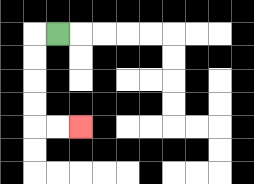{'start': '[2, 1]', 'end': '[3, 5]', 'path_directions': 'L,D,D,D,D,R,R', 'path_coordinates': '[[2, 1], [1, 1], [1, 2], [1, 3], [1, 4], [1, 5], [2, 5], [3, 5]]'}